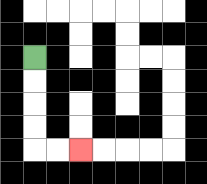{'start': '[1, 2]', 'end': '[3, 6]', 'path_directions': 'D,D,D,D,R,R', 'path_coordinates': '[[1, 2], [1, 3], [1, 4], [1, 5], [1, 6], [2, 6], [3, 6]]'}